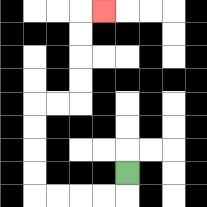{'start': '[5, 7]', 'end': '[4, 0]', 'path_directions': 'D,L,L,L,L,U,U,U,U,R,R,U,U,U,U,R', 'path_coordinates': '[[5, 7], [5, 8], [4, 8], [3, 8], [2, 8], [1, 8], [1, 7], [1, 6], [1, 5], [1, 4], [2, 4], [3, 4], [3, 3], [3, 2], [3, 1], [3, 0], [4, 0]]'}